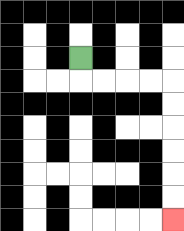{'start': '[3, 2]', 'end': '[7, 9]', 'path_directions': 'D,R,R,R,R,D,D,D,D,D,D', 'path_coordinates': '[[3, 2], [3, 3], [4, 3], [5, 3], [6, 3], [7, 3], [7, 4], [7, 5], [7, 6], [7, 7], [7, 8], [7, 9]]'}